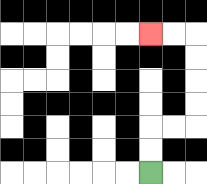{'start': '[6, 7]', 'end': '[6, 1]', 'path_directions': 'U,U,R,R,U,U,U,U,L,L', 'path_coordinates': '[[6, 7], [6, 6], [6, 5], [7, 5], [8, 5], [8, 4], [8, 3], [8, 2], [8, 1], [7, 1], [6, 1]]'}